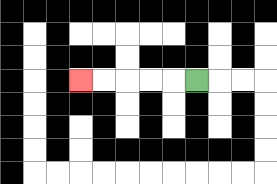{'start': '[8, 3]', 'end': '[3, 3]', 'path_directions': 'L,L,L,L,L', 'path_coordinates': '[[8, 3], [7, 3], [6, 3], [5, 3], [4, 3], [3, 3]]'}